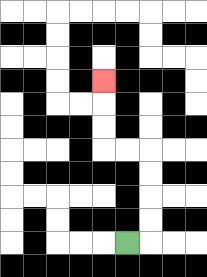{'start': '[5, 10]', 'end': '[4, 3]', 'path_directions': 'R,U,U,U,U,L,L,U,U,U', 'path_coordinates': '[[5, 10], [6, 10], [6, 9], [6, 8], [6, 7], [6, 6], [5, 6], [4, 6], [4, 5], [4, 4], [4, 3]]'}